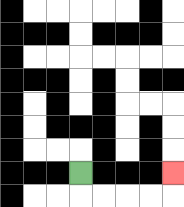{'start': '[3, 7]', 'end': '[7, 7]', 'path_directions': 'D,R,R,R,R,U', 'path_coordinates': '[[3, 7], [3, 8], [4, 8], [5, 8], [6, 8], [7, 8], [7, 7]]'}